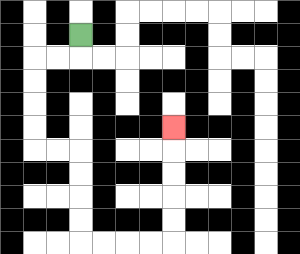{'start': '[3, 1]', 'end': '[7, 5]', 'path_directions': 'D,L,L,D,D,D,D,R,R,D,D,D,D,R,R,R,R,U,U,U,U,U', 'path_coordinates': '[[3, 1], [3, 2], [2, 2], [1, 2], [1, 3], [1, 4], [1, 5], [1, 6], [2, 6], [3, 6], [3, 7], [3, 8], [3, 9], [3, 10], [4, 10], [5, 10], [6, 10], [7, 10], [7, 9], [7, 8], [7, 7], [7, 6], [7, 5]]'}